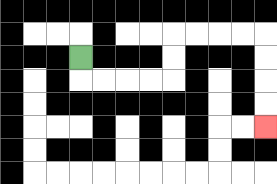{'start': '[3, 2]', 'end': '[11, 5]', 'path_directions': 'D,R,R,R,R,U,U,R,R,R,R,D,D,D,D', 'path_coordinates': '[[3, 2], [3, 3], [4, 3], [5, 3], [6, 3], [7, 3], [7, 2], [7, 1], [8, 1], [9, 1], [10, 1], [11, 1], [11, 2], [11, 3], [11, 4], [11, 5]]'}